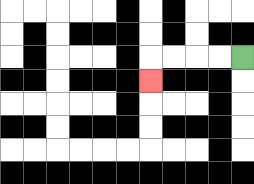{'start': '[10, 2]', 'end': '[6, 3]', 'path_directions': 'L,L,L,L,D', 'path_coordinates': '[[10, 2], [9, 2], [8, 2], [7, 2], [6, 2], [6, 3]]'}